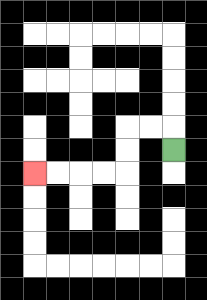{'start': '[7, 6]', 'end': '[1, 7]', 'path_directions': 'U,L,L,D,D,L,L,L,L', 'path_coordinates': '[[7, 6], [7, 5], [6, 5], [5, 5], [5, 6], [5, 7], [4, 7], [3, 7], [2, 7], [1, 7]]'}